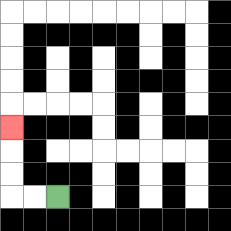{'start': '[2, 8]', 'end': '[0, 5]', 'path_directions': 'L,L,U,U,U', 'path_coordinates': '[[2, 8], [1, 8], [0, 8], [0, 7], [0, 6], [0, 5]]'}